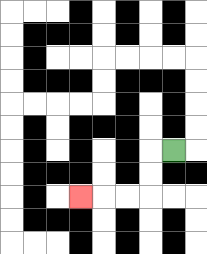{'start': '[7, 6]', 'end': '[3, 8]', 'path_directions': 'L,D,D,L,L,L', 'path_coordinates': '[[7, 6], [6, 6], [6, 7], [6, 8], [5, 8], [4, 8], [3, 8]]'}